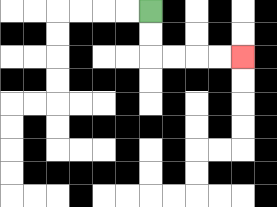{'start': '[6, 0]', 'end': '[10, 2]', 'path_directions': 'D,D,R,R,R,R', 'path_coordinates': '[[6, 0], [6, 1], [6, 2], [7, 2], [8, 2], [9, 2], [10, 2]]'}